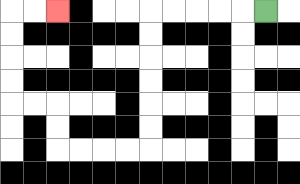{'start': '[11, 0]', 'end': '[2, 0]', 'path_directions': 'L,L,L,L,L,D,D,D,D,D,D,L,L,L,L,U,U,L,L,U,U,U,U,R,R', 'path_coordinates': '[[11, 0], [10, 0], [9, 0], [8, 0], [7, 0], [6, 0], [6, 1], [6, 2], [6, 3], [6, 4], [6, 5], [6, 6], [5, 6], [4, 6], [3, 6], [2, 6], [2, 5], [2, 4], [1, 4], [0, 4], [0, 3], [0, 2], [0, 1], [0, 0], [1, 0], [2, 0]]'}